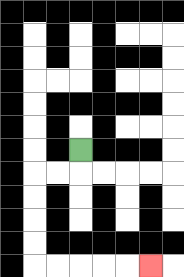{'start': '[3, 6]', 'end': '[6, 11]', 'path_directions': 'D,L,L,D,D,D,D,R,R,R,R,R', 'path_coordinates': '[[3, 6], [3, 7], [2, 7], [1, 7], [1, 8], [1, 9], [1, 10], [1, 11], [2, 11], [3, 11], [4, 11], [5, 11], [6, 11]]'}